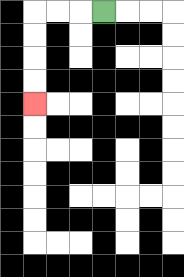{'start': '[4, 0]', 'end': '[1, 4]', 'path_directions': 'L,L,L,D,D,D,D', 'path_coordinates': '[[4, 0], [3, 0], [2, 0], [1, 0], [1, 1], [1, 2], [1, 3], [1, 4]]'}